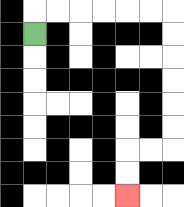{'start': '[1, 1]', 'end': '[5, 8]', 'path_directions': 'U,R,R,R,R,R,R,D,D,D,D,D,D,L,L,D,D', 'path_coordinates': '[[1, 1], [1, 0], [2, 0], [3, 0], [4, 0], [5, 0], [6, 0], [7, 0], [7, 1], [7, 2], [7, 3], [7, 4], [7, 5], [7, 6], [6, 6], [5, 6], [5, 7], [5, 8]]'}